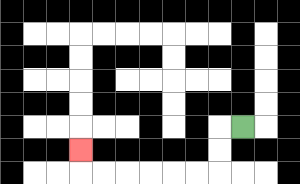{'start': '[10, 5]', 'end': '[3, 6]', 'path_directions': 'L,D,D,L,L,L,L,L,L,U', 'path_coordinates': '[[10, 5], [9, 5], [9, 6], [9, 7], [8, 7], [7, 7], [6, 7], [5, 7], [4, 7], [3, 7], [3, 6]]'}